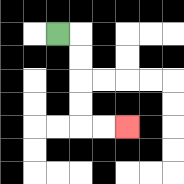{'start': '[2, 1]', 'end': '[5, 5]', 'path_directions': 'R,D,D,D,D,R,R', 'path_coordinates': '[[2, 1], [3, 1], [3, 2], [3, 3], [3, 4], [3, 5], [4, 5], [5, 5]]'}